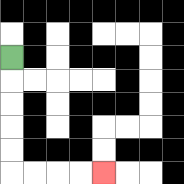{'start': '[0, 2]', 'end': '[4, 7]', 'path_directions': 'D,D,D,D,D,R,R,R,R', 'path_coordinates': '[[0, 2], [0, 3], [0, 4], [0, 5], [0, 6], [0, 7], [1, 7], [2, 7], [3, 7], [4, 7]]'}